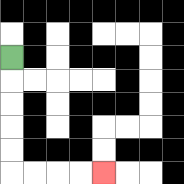{'start': '[0, 2]', 'end': '[4, 7]', 'path_directions': 'D,D,D,D,D,R,R,R,R', 'path_coordinates': '[[0, 2], [0, 3], [0, 4], [0, 5], [0, 6], [0, 7], [1, 7], [2, 7], [3, 7], [4, 7]]'}